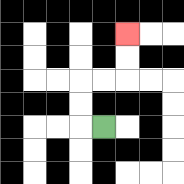{'start': '[4, 5]', 'end': '[5, 1]', 'path_directions': 'L,U,U,R,R,U,U', 'path_coordinates': '[[4, 5], [3, 5], [3, 4], [3, 3], [4, 3], [5, 3], [5, 2], [5, 1]]'}